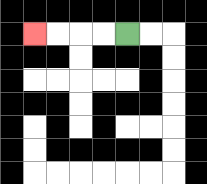{'start': '[5, 1]', 'end': '[1, 1]', 'path_directions': 'L,L,L,L', 'path_coordinates': '[[5, 1], [4, 1], [3, 1], [2, 1], [1, 1]]'}